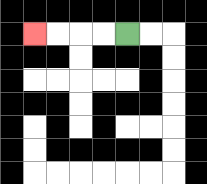{'start': '[5, 1]', 'end': '[1, 1]', 'path_directions': 'L,L,L,L', 'path_coordinates': '[[5, 1], [4, 1], [3, 1], [2, 1], [1, 1]]'}